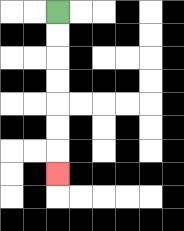{'start': '[2, 0]', 'end': '[2, 7]', 'path_directions': 'D,D,D,D,D,D,D', 'path_coordinates': '[[2, 0], [2, 1], [2, 2], [2, 3], [2, 4], [2, 5], [2, 6], [2, 7]]'}